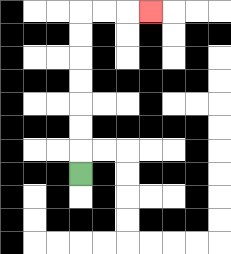{'start': '[3, 7]', 'end': '[6, 0]', 'path_directions': 'U,U,U,U,U,U,U,R,R,R', 'path_coordinates': '[[3, 7], [3, 6], [3, 5], [3, 4], [3, 3], [3, 2], [3, 1], [3, 0], [4, 0], [5, 0], [6, 0]]'}